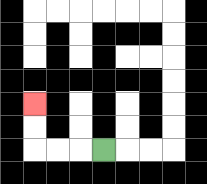{'start': '[4, 6]', 'end': '[1, 4]', 'path_directions': 'L,L,L,U,U', 'path_coordinates': '[[4, 6], [3, 6], [2, 6], [1, 6], [1, 5], [1, 4]]'}